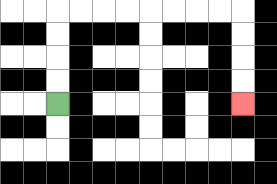{'start': '[2, 4]', 'end': '[10, 4]', 'path_directions': 'U,U,U,U,R,R,R,R,R,R,R,R,D,D,D,D', 'path_coordinates': '[[2, 4], [2, 3], [2, 2], [2, 1], [2, 0], [3, 0], [4, 0], [5, 0], [6, 0], [7, 0], [8, 0], [9, 0], [10, 0], [10, 1], [10, 2], [10, 3], [10, 4]]'}